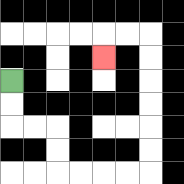{'start': '[0, 3]', 'end': '[4, 2]', 'path_directions': 'D,D,R,R,D,D,R,R,R,R,U,U,U,U,U,U,L,L,D', 'path_coordinates': '[[0, 3], [0, 4], [0, 5], [1, 5], [2, 5], [2, 6], [2, 7], [3, 7], [4, 7], [5, 7], [6, 7], [6, 6], [6, 5], [6, 4], [6, 3], [6, 2], [6, 1], [5, 1], [4, 1], [4, 2]]'}